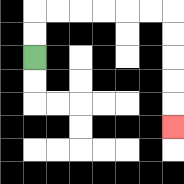{'start': '[1, 2]', 'end': '[7, 5]', 'path_directions': 'U,U,R,R,R,R,R,R,D,D,D,D,D', 'path_coordinates': '[[1, 2], [1, 1], [1, 0], [2, 0], [3, 0], [4, 0], [5, 0], [6, 0], [7, 0], [7, 1], [7, 2], [7, 3], [7, 4], [7, 5]]'}